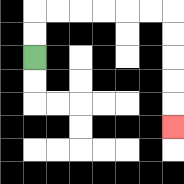{'start': '[1, 2]', 'end': '[7, 5]', 'path_directions': 'U,U,R,R,R,R,R,R,D,D,D,D,D', 'path_coordinates': '[[1, 2], [1, 1], [1, 0], [2, 0], [3, 0], [4, 0], [5, 0], [6, 0], [7, 0], [7, 1], [7, 2], [7, 3], [7, 4], [7, 5]]'}